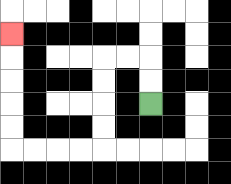{'start': '[6, 4]', 'end': '[0, 1]', 'path_directions': 'U,U,L,L,D,D,D,D,L,L,L,L,U,U,U,U,U', 'path_coordinates': '[[6, 4], [6, 3], [6, 2], [5, 2], [4, 2], [4, 3], [4, 4], [4, 5], [4, 6], [3, 6], [2, 6], [1, 6], [0, 6], [0, 5], [0, 4], [0, 3], [0, 2], [0, 1]]'}